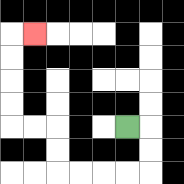{'start': '[5, 5]', 'end': '[1, 1]', 'path_directions': 'R,D,D,L,L,L,L,U,U,L,L,U,U,U,U,R', 'path_coordinates': '[[5, 5], [6, 5], [6, 6], [6, 7], [5, 7], [4, 7], [3, 7], [2, 7], [2, 6], [2, 5], [1, 5], [0, 5], [0, 4], [0, 3], [0, 2], [0, 1], [1, 1]]'}